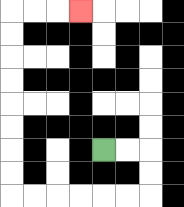{'start': '[4, 6]', 'end': '[3, 0]', 'path_directions': 'R,R,D,D,L,L,L,L,L,L,U,U,U,U,U,U,U,U,R,R,R', 'path_coordinates': '[[4, 6], [5, 6], [6, 6], [6, 7], [6, 8], [5, 8], [4, 8], [3, 8], [2, 8], [1, 8], [0, 8], [0, 7], [0, 6], [0, 5], [0, 4], [0, 3], [0, 2], [0, 1], [0, 0], [1, 0], [2, 0], [3, 0]]'}